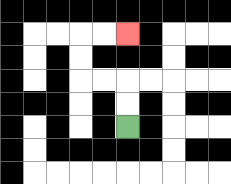{'start': '[5, 5]', 'end': '[5, 1]', 'path_directions': 'U,U,L,L,U,U,R,R', 'path_coordinates': '[[5, 5], [5, 4], [5, 3], [4, 3], [3, 3], [3, 2], [3, 1], [4, 1], [5, 1]]'}